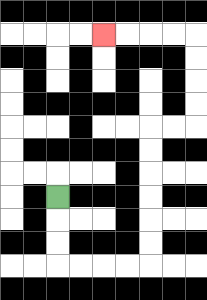{'start': '[2, 8]', 'end': '[4, 1]', 'path_directions': 'D,D,D,R,R,R,R,U,U,U,U,U,U,R,R,U,U,U,U,L,L,L,L', 'path_coordinates': '[[2, 8], [2, 9], [2, 10], [2, 11], [3, 11], [4, 11], [5, 11], [6, 11], [6, 10], [6, 9], [6, 8], [6, 7], [6, 6], [6, 5], [7, 5], [8, 5], [8, 4], [8, 3], [8, 2], [8, 1], [7, 1], [6, 1], [5, 1], [4, 1]]'}